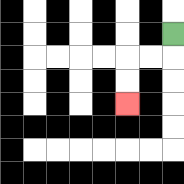{'start': '[7, 1]', 'end': '[5, 4]', 'path_directions': 'D,L,L,D,D', 'path_coordinates': '[[7, 1], [7, 2], [6, 2], [5, 2], [5, 3], [5, 4]]'}